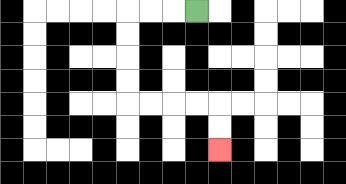{'start': '[8, 0]', 'end': '[9, 6]', 'path_directions': 'L,L,L,D,D,D,D,R,R,R,R,D,D', 'path_coordinates': '[[8, 0], [7, 0], [6, 0], [5, 0], [5, 1], [5, 2], [5, 3], [5, 4], [6, 4], [7, 4], [8, 4], [9, 4], [9, 5], [9, 6]]'}